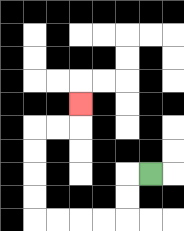{'start': '[6, 7]', 'end': '[3, 4]', 'path_directions': 'L,D,D,L,L,L,L,U,U,U,U,R,R,U', 'path_coordinates': '[[6, 7], [5, 7], [5, 8], [5, 9], [4, 9], [3, 9], [2, 9], [1, 9], [1, 8], [1, 7], [1, 6], [1, 5], [2, 5], [3, 5], [3, 4]]'}